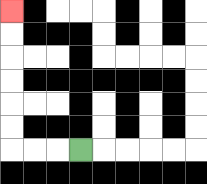{'start': '[3, 6]', 'end': '[0, 0]', 'path_directions': 'L,L,L,U,U,U,U,U,U', 'path_coordinates': '[[3, 6], [2, 6], [1, 6], [0, 6], [0, 5], [0, 4], [0, 3], [0, 2], [0, 1], [0, 0]]'}